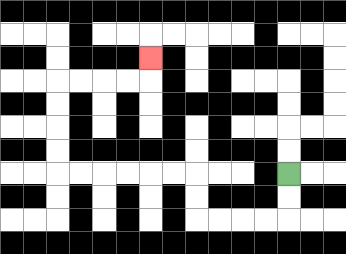{'start': '[12, 7]', 'end': '[6, 2]', 'path_directions': 'D,D,L,L,L,L,U,U,L,L,L,L,L,L,U,U,U,U,R,R,R,R,U', 'path_coordinates': '[[12, 7], [12, 8], [12, 9], [11, 9], [10, 9], [9, 9], [8, 9], [8, 8], [8, 7], [7, 7], [6, 7], [5, 7], [4, 7], [3, 7], [2, 7], [2, 6], [2, 5], [2, 4], [2, 3], [3, 3], [4, 3], [5, 3], [6, 3], [6, 2]]'}